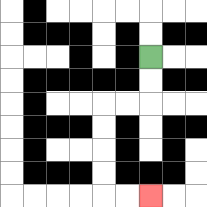{'start': '[6, 2]', 'end': '[6, 8]', 'path_directions': 'D,D,L,L,D,D,D,D,R,R', 'path_coordinates': '[[6, 2], [6, 3], [6, 4], [5, 4], [4, 4], [4, 5], [4, 6], [4, 7], [4, 8], [5, 8], [6, 8]]'}